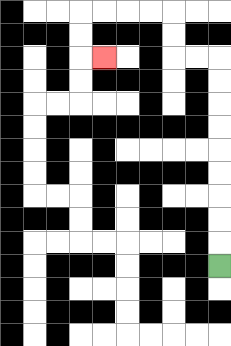{'start': '[9, 11]', 'end': '[4, 2]', 'path_directions': 'U,U,U,U,U,U,U,U,U,L,L,U,U,L,L,L,L,D,D,R', 'path_coordinates': '[[9, 11], [9, 10], [9, 9], [9, 8], [9, 7], [9, 6], [9, 5], [9, 4], [9, 3], [9, 2], [8, 2], [7, 2], [7, 1], [7, 0], [6, 0], [5, 0], [4, 0], [3, 0], [3, 1], [3, 2], [4, 2]]'}